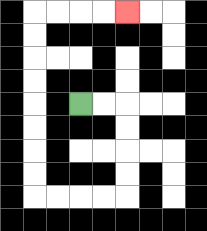{'start': '[3, 4]', 'end': '[5, 0]', 'path_directions': 'R,R,D,D,D,D,L,L,L,L,U,U,U,U,U,U,U,U,R,R,R,R', 'path_coordinates': '[[3, 4], [4, 4], [5, 4], [5, 5], [5, 6], [5, 7], [5, 8], [4, 8], [3, 8], [2, 8], [1, 8], [1, 7], [1, 6], [1, 5], [1, 4], [1, 3], [1, 2], [1, 1], [1, 0], [2, 0], [3, 0], [4, 0], [5, 0]]'}